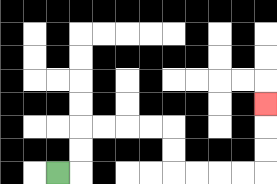{'start': '[2, 7]', 'end': '[11, 4]', 'path_directions': 'R,U,U,R,R,R,R,D,D,R,R,R,R,U,U,U', 'path_coordinates': '[[2, 7], [3, 7], [3, 6], [3, 5], [4, 5], [5, 5], [6, 5], [7, 5], [7, 6], [7, 7], [8, 7], [9, 7], [10, 7], [11, 7], [11, 6], [11, 5], [11, 4]]'}